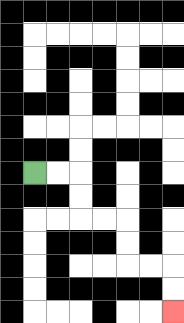{'start': '[1, 7]', 'end': '[7, 13]', 'path_directions': 'R,R,D,D,R,R,D,D,R,R,D,D', 'path_coordinates': '[[1, 7], [2, 7], [3, 7], [3, 8], [3, 9], [4, 9], [5, 9], [5, 10], [5, 11], [6, 11], [7, 11], [7, 12], [7, 13]]'}